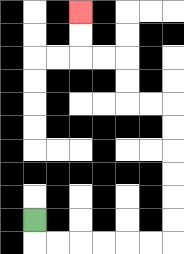{'start': '[1, 9]', 'end': '[3, 0]', 'path_directions': 'D,R,R,R,R,R,R,U,U,U,U,U,U,L,L,U,U,L,L,U,U', 'path_coordinates': '[[1, 9], [1, 10], [2, 10], [3, 10], [4, 10], [5, 10], [6, 10], [7, 10], [7, 9], [7, 8], [7, 7], [7, 6], [7, 5], [7, 4], [6, 4], [5, 4], [5, 3], [5, 2], [4, 2], [3, 2], [3, 1], [3, 0]]'}